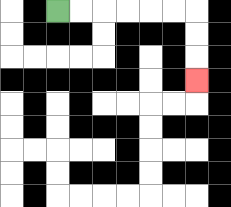{'start': '[2, 0]', 'end': '[8, 3]', 'path_directions': 'R,R,R,R,R,R,D,D,D', 'path_coordinates': '[[2, 0], [3, 0], [4, 0], [5, 0], [6, 0], [7, 0], [8, 0], [8, 1], [8, 2], [8, 3]]'}